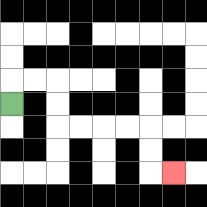{'start': '[0, 4]', 'end': '[7, 7]', 'path_directions': 'U,R,R,D,D,R,R,R,R,D,D,R', 'path_coordinates': '[[0, 4], [0, 3], [1, 3], [2, 3], [2, 4], [2, 5], [3, 5], [4, 5], [5, 5], [6, 5], [6, 6], [6, 7], [7, 7]]'}